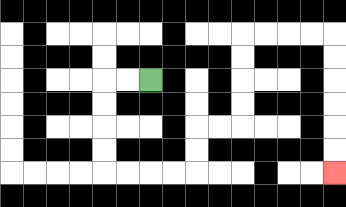{'start': '[6, 3]', 'end': '[14, 7]', 'path_directions': 'L,L,D,D,D,D,R,R,R,R,U,U,R,R,U,U,U,U,R,R,R,R,D,D,D,D,D,D', 'path_coordinates': '[[6, 3], [5, 3], [4, 3], [4, 4], [4, 5], [4, 6], [4, 7], [5, 7], [6, 7], [7, 7], [8, 7], [8, 6], [8, 5], [9, 5], [10, 5], [10, 4], [10, 3], [10, 2], [10, 1], [11, 1], [12, 1], [13, 1], [14, 1], [14, 2], [14, 3], [14, 4], [14, 5], [14, 6], [14, 7]]'}